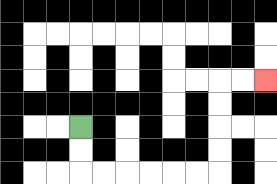{'start': '[3, 5]', 'end': '[11, 3]', 'path_directions': 'D,D,R,R,R,R,R,R,U,U,U,U,R,R', 'path_coordinates': '[[3, 5], [3, 6], [3, 7], [4, 7], [5, 7], [6, 7], [7, 7], [8, 7], [9, 7], [9, 6], [9, 5], [9, 4], [9, 3], [10, 3], [11, 3]]'}